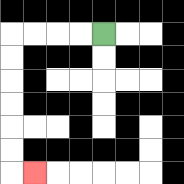{'start': '[4, 1]', 'end': '[1, 7]', 'path_directions': 'L,L,L,L,D,D,D,D,D,D,R', 'path_coordinates': '[[4, 1], [3, 1], [2, 1], [1, 1], [0, 1], [0, 2], [0, 3], [0, 4], [0, 5], [0, 6], [0, 7], [1, 7]]'}